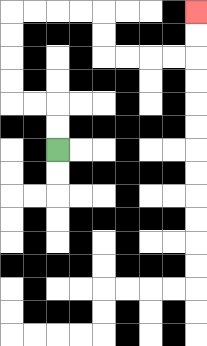{'start': '[2, 6]', 'end': '[8, 0]', 'path_directions': 'U,U,L,L,U,U,U,U,R,R,R,R,D,D,R,R,R,R,U,U', 'path_coordinates': '[[2, 6], [2, 5], [2, 4], [1, 4], [0, 4], [0, 3], [0, 2], [0, 1], [0, 0], [1, 0], [2, 0], [3, 0], [4, 0], [4, 1], [4, 2], [5, 2], [6, 2], [7, 2], [8, 2], [8, 1], [8, 0]]'}